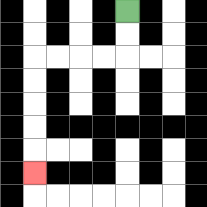{'start': '[5, 0]', 'end': '[1, 7]', 'path_directions': 'D,D,L,L,L,L,D,D,D,D,D', 'path_coordinates': '[[5, 0], [5, 1], [5, 2], [4, 2], [3, 2], [2, 2], [1, 2], [1, 3], [1, 4], [1, 5], [1, 6], [1, 7]]'}